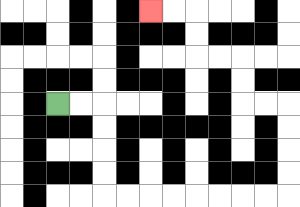{'start': '[2, 4]', 'end': '[6, 0]', 'path_directions': 'R,R,D,D,D,D,R,R,R,R,R,R,R,R,U,U,U,U,L,L,U,U,L,L,U,U,L,L', 'path_coordinates': '[[2, 4], [3, 4], [4, 4], [4, 5], [4, 6], [4, 7], [4, 8], [5, 8], [6, 8], [7, 8], [8, 8], [9, 8], [10, 8], [11, 8], [12, 8], [12, 7], [12, 6], [12, 5], [12, 4], [11, 4], [10, 4], [10, 3], [10, 2], [9, 2], [8, 2], [8, 1], [8, 0], [7, 0], [6, 0]]'}